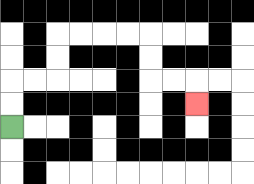{'start': '[0, 5]', 'end': '[8, 4]', 'path_directions': 'U,U,R,R,U,U,R,R,R,R,D,D,R,R,D', 'path_coordinates': '[[0, 5], [0, 4], [0, 3], [1, 3], [2, 3], [2, 2], [2, 1], [3, 1], [4, 1], [5, 1], [6, 1], [6, 2], [6, 3], [7, 3], [8, 3], [8, 4]]'}